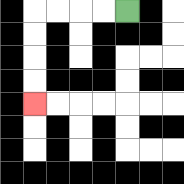{'start': '[5, 0]', 'end': '[1, 4]', 'path_directions': 'L,L,L,L,D,D,D,D', 'path_coordinates': '[[5, 0], [4, 0], [3, 0], [2, 0], [1, 0], [1, 1], [1, 2], [1, 3], [1, 4]]'}